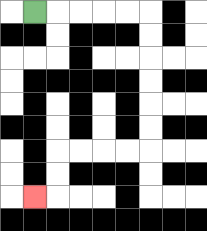{'start': '[1, 0]', 'end': '[1, 8]', 'path_directions': 'R,R,R,R,R,D,D,D,D,D,D,L,L,L,L,D,D,L', 'path_coordinates': '[[1, 0], [2, 0], [3, 0], [4, 0], [5, 0], [6, 0], [6, 1], [6, 2], [6, 3], [6, 4], [6, 5], [6, 6], [5, 6], [4, 6], [3, 6], [2, 6], [2, 7], [2, 8], [1, 8]]'}